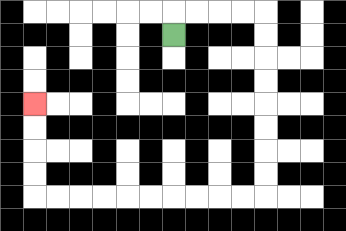{'start': '[7, 1]', 'end': '[1, 4]', 'path_directions': 'U,R,R,R,R,D,D,D,D,D,D,D,D,L,L,L,L,L,L,L,L,L,L,U,U,U,U', 'path_coordinates': '[[7, 1], [7, 0], [8, 0], [9, 0], [10, 0], [11, 0], [11, 1], [11, 2], [11, 3], [11, 4], [11, 5], [11, 6], [11, 7], [11, 8], [10, 8], [9, 8], [8, 8], [7, 8], [6, 8], [5, 8], [4, 8], [3, 8], [2, 8], [1, 8], [1, 7], [1, 6], [1, 5], [1, 4]]'}